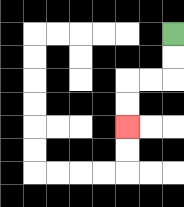{'start': '[7, 1]', 'end': '[5, 5]', 'path_directions': 'D,D,L,L,D,D', 'path_coordinates': '[[7, 1], [7, 2], [7, 3], [6, 3], [5, 3], [5, 4], [5, 5]]'}